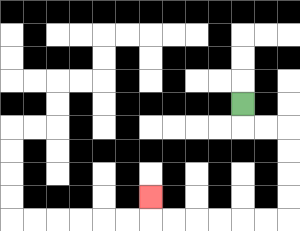{'start': '[10, 4]', 'end': '[6, 8]', 'path_directions': 'D,R,R,D,D,D,D,L,L,L,L,L,L,U', 'path_coordinates': '[[10, 4], [10, 5], [11, 5], [12, 5], [12, 6], [12, 7], [12, 8], [12, 9], [11, 9], [10, 9], [9, 9], [8, 9], [7, 9], [6, 9], [6, 8]]'}